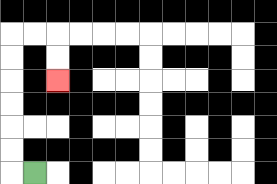{'start': '[1, 7]', 'end': '[2, 3]', 'path_directions': 'L,U,U,U,U,U,U,R,R,D,D', 'path_coordinates': '[[1, 7], [0, 7], [0, 6], [0, 5], [0, 4], [0, 3], [0, 2], [0, 1], [1, 1], [2, 1], [2, 2], [2, 3]]'}